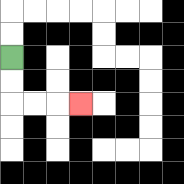{'start': '[0, 2]', 'end': '[3, 4]', 'path_directions': 'D,D,R,R,R', 'path_coordinates': '[[0, 2], [0, 3], [0, 4], [1, 4], [2, 4], [3, 4]]'}